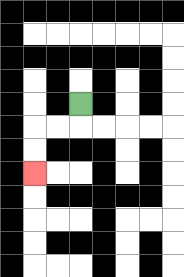{'start': '[3, 4]', 'end': '[1, 7]', 'path_directions': 'D,L,L,D,D', 'path_coordinates': '[[3, 4], [3, 5], [2, 5], [1, 5], [1, 6], [1, 7]]'}